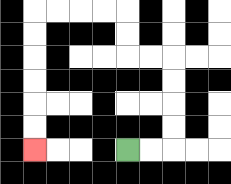{'start': '[5, 6]', 'end': '[1, 6]', 'path_directions': 'R,R,U,U,U,U,L,L,U,U,L,L,L,L,D,D,D,D,D,D', 'path_coordinates': '[[5, 6], [6, 6], [7, 6], [7, 5], [7, 4], [7, 3], [7, 2], [6, 2], [5, 2], [5, 1], [5, 0], [4, 0], [3, 0], [2, 0], [1, 0], [1, 1], [1, 2], [1, 3], [1, 4], [1, 5], [1, 6]]'}